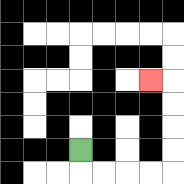{'start': '[3, 6]', 'end': '[6, 3]', 'path_directions': 'D,R,R,R,R,U,U,U,U,L', 'path_coordinates': '[[3, 6], [3, 7], [4, 7], [5, 7], [6, 7], [7, 7], [7, 6], [7, 5], [7, 4], [7, 3], [6, 3]]'}